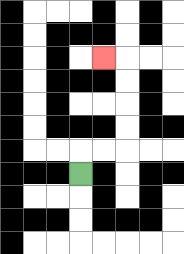{'start': '[3, 7]', 'end': '[4, 2]', 'path_directions': 'U,R,R,U,U,U,U,L', 'path_coordinates': '[[3, 7], [3, 6], [4, 6], [5, 6], [5, 5], [5, 4], [5, 3], [5, 2], [4, 2]]'}